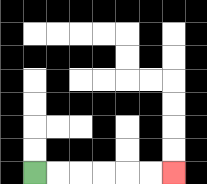{'start': '[1, 7]', 'end': '[7, 7]', 'path_directions': 'R,R,R,R,R,R', 'path_coordinates': '[[1, 7], [2, 7], [3, 7], [4, 7], [5, 7], [6, 7], [7, 7]]'}